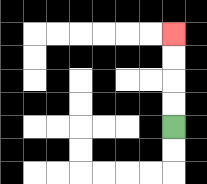{'start': '[7, 5]', 'end': '[7, 1]', 'path_directions': 'U,U,U,U', 'path_coordinates': '[[7, 5], [7, 4], [7, 3], [7, 2], [7, 1]]'}